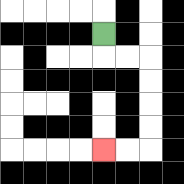{'start': '[4, 1]', 'end': '[4, 6]', 'path_directions': 'D,R,R,D,D,D,D,L,L', 'path_coordinates': '[[4, 1], [4, 2], [5, 2], [6, 2], [6, 3], [6, 4], [6, 5], [6, 6], [5, 6], [4, 6]]'}